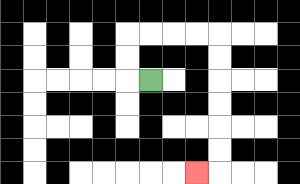{'start': '[6, 3]', 'end': '[8, 7]', 'path_directions': 'L,U,U,R,R,R,R,D,D,D,D,D,D,L', 'path_coordinates': '[[6, 3], [5, 3], [5, 2], [5, 1], [6, 1], [7, 1], [8, 1], [9, 1], [9, 2], [9, 3], [9, 4], [9, 5], [9, 6], [9, 7], [8, 7]]'}